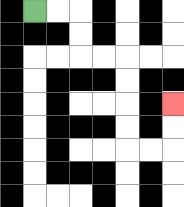{'start': '[1, 0]', 'end': '[7, 4]', 'path_directions': 'R,R,D,D,R,R,D,D,D,D,R,R,U,U', 'path_coordinates': '[[1, 0], [2, 0], [3, 0], [3, 1], [3, 2], [4, 2], [5, 2], [5, 3], [5, 4], [5, 5], [5, 6], [6, 6], [7, 6], [7, 5], [7, 4]]'}